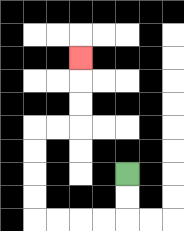{'start': '[5, 7]', 'end': '[3, 2]', 'path_directions': 'D,D,L,L,L,L,U,U,U,U,R,R,U,U,U', 'path_coordinates': '[[5, 7], [5, 8], [5, 9], [4, 9], [3, 9], [2, 9], [1, 9], [1, 8], [1, 7], [1, 6], [1, 5], [2, 5], [3, 5], [3, 4], [3, 3], [3, 2]]'}